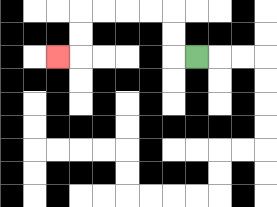{'start': '[8, 2]', 'end': '[2, 2]', 'path_directions': 'L,U,U,L,L,L,L,D,D,L', 'path_coordinates': '[[8, 2], [7, 2], [7, 1], [7, 0], [6, 0], [5, 0], [4, 0], [3, 0], [3, 1], [3, 2], [2, 2]]'}